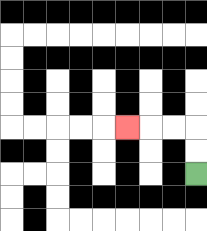{'start': '[8, 7]', 'end': '[5, 5]', 'path_directions': 'U,U,L,L,L', 'path_coordinates': '[[8, 7], [8, 6], [8, 5], [7, 5], [6, 5], [5, 5]]'}